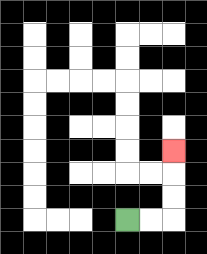{'start': '[5, 9]', 'end': '[7, 6]', 'path_directions': 'R,R,U,U,U', 'path_coordinates': '[[5, 9], [6, 9], [7, 9], [7, 8], [7, 7], [7, 6]]'}